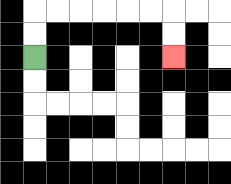{'start': '[1, 2]', 'end': '[7, 2]', 'path_directions': 'U,U,R,R,R,R,R,R,D,D', 'path_coordinates': '[[1, 2], [1, 1], [1, 0], [2, 0], [3, 0], [4, 0], [5, 0], [6, 0], [7, 0], [7, 1], [7, 2]]'}